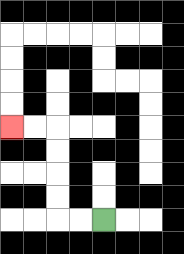{'start': '[4, 9]', 'end': '[0, 5]', 'path_directions': 'L,L,U,U,U,U,L,L', 'path_coordinates': '[[4, 9], [3, 9], [2, 9], [2, 8], [2, 7], [2, 6], [2, 5], [1, 5], [0, 5]]'}